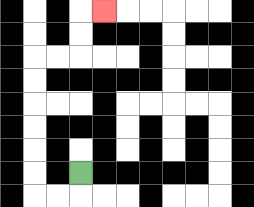{'start': '[3, 7]', 'end': '[4, 0]', 'path_directions': 'D,L,L,U,U,U,U,U,U,R,R,U,U,R', 'path_coordinates': '[[3, 7], [3, 8], [2, 8], [1, 8], [1, 7], [1, 6], [1, 5], [1, 4], [1, 3], [1, 2], [2, 2], [3, 2], [3, 1], [3, 0], [4, 0]]'}